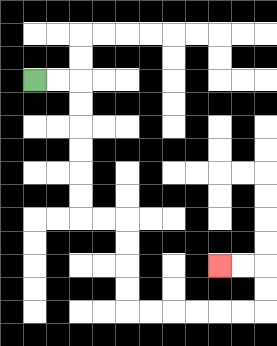{'start': '[1, 3]', 'end': '[9, 11]', 'path_directions': 'R,R,D,D,D,D,D,D,R,R,D,D,D,D,R,R,R,R,R,R,U,U,L,L', 'path_coordinates': '[[1, 3], [2, 3], [3, 3], [3, 4], [3, 5], [3, 6], [3, 7], [3, 8], [3, 9], [4, 9], [5, 9], [5, 10], [5, 11], [5, 12], [5, 13], [6, 13], [7, 13], [8, 13], [9, 13], [10, 13], [11, 13], [11, 12], [11, 11], [10, 11], [9, 11]]'}